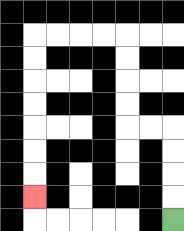{'start': '[7, 9]', 'end': '[1, 8]', 'path_directions': 'U,U,U,U,L,L,U,U,U,U,L,L,L,L,D,D,D,D,D,D,D', 'path_coordinates': '[[7, 9], [7, 8], [7, 7], [7, 6], [7, 5], [6, 5], [5, 5], [5, 4], [5, 3], [5, 2], [5, 1], [4, 1], [3, 1], [2, 1], [1, 1], [1, 2], [1, 3], [1, 4], [1, 5], [1, 6], [1, 7], [1, 8]]'}